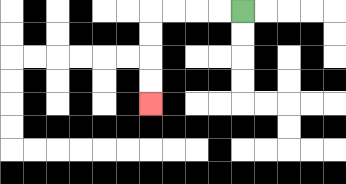{'start': '[10, 0]', 'end': '[6, 4]', 'path_directions': 'L,L,L,L,D,D,D,D', 'path_coordinates': '[[10, 0], [9, 0], [8, 0], [7, 0], [6, 0], [6, 1], [6, 2], [6, 3], [6, 4]]'}